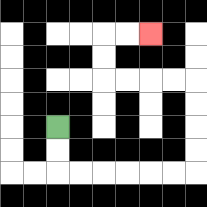{'start': '[2, 5]', 'end': '[6, 1]', 'path_directions': 'D,D,R,R,R,R,R,R,U,U,U,U,L,L,L,L,U,U,R,R', 'path_coordinates': '[[2, 5], [2, 6], [2, 7], [3, 7], [4, 7], [5, 7], [6, 7], [7, 7], [8, 7], [8, 6], [8, 5], [8, 4], [8, 3], [7, 3], [6, 3], [5, 3], [4, 3], [4, 2], [4, 1], [5, 1], [6, 1]]'}